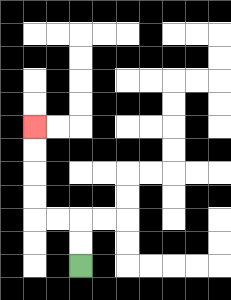{'start': '[3, 11]', 'end': '[1, 5]', 'path_directions': 'U,U,L,L,U,U,U,U', 'path_coordinates': '[[3, 11], [3, 10], [3, 9], [2, 9], [1, 9], [1, 8], [1, 7], [1, 6], [1, 5]]'}